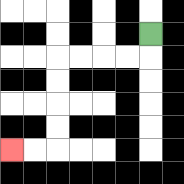{'start': '[6, 1]', 'end': '[0, 6]', 'path_directions': 'D,L,L,L,L,D,D,D,D,L,L', 'path_coordinates': '[[6, 1], [6, 2], [5, 2], [4, 2], [3, 2], [2, 2], [2, 3], [2, 4], [2, 5], [2, 6], [1, 6], [0, 6]]'}